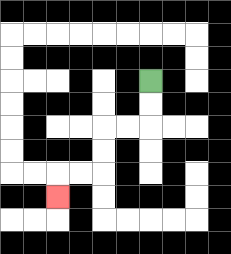{'start': '[6, 3]', 'end': '[2, 8]', 'path_directions': 'D,D,L,L,D,D,L,L,D', 'path_coordinates': '[[6, 3], [6, 4], [6, 5], [5, 5], [4, 5], [4, 6], [4, 7], [3, 7], [2, 7], [2, 8]]'}